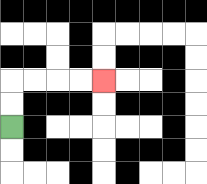{'start': '[0, 5]', 'end': '[4, 3]', 'path_directions': 'U,U,R,R,R,R', 'path_coordinates': '[[0, 5], [0, 4], [0, 3], [1, 3], [2, 3], [3, 3], [4, 3]]'}